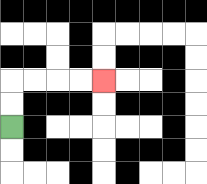{'start': '[0, 5]', 'end': '[4, 3]', 'path_directions': 'U,U,R,R,R,R', 'path_coordinates': '[[0, 5], [0, 4], [0, 3], [1, 3], [2, 3], [3, 3], [4, 3]]'}